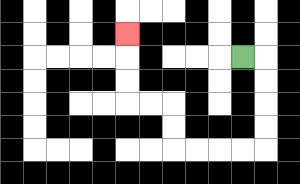{'start': '[10, 2]', 'end': '[5, 1]', 'path_directions': 'R,D,D,D,D,L,L,L,L,U,U,L,L,U,U,U', 'path_coordinates': '[[10, 2], [11, 2], [11, 3], [11, 4], [11, 5], [11, 6], [10, 6], [9, 6], [8, 6], [7, 6], [7, 5], [7, 4], [6, 4], [5, 4], [5, 3], [5, 2], [5, 1]]'}